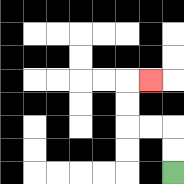{'start': '[7, 7]', 'end': '[6, 3]', 'path_directions': 'U,U,L,L,U,U,R', 'path_coordinates': '[[7, 7], [7, 6], [7, 5], [6, 5], [5, 5], [5, 4], [5, 3], [6, 3]]'}